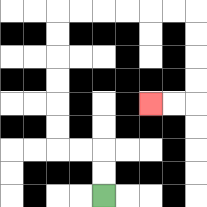{'start': '[4, 8]', 'end': '[6, 4]', 'path_directions': 'U,U,L,L,U,U,U,U,U,U,R,R,R,R,R,R,D,D,D,D,L,L', 'path_coordinates': '[[4, 8], [4, 7], [4, 6], [3, 6], [2, 6], [2, 5], [2, 4], [2, 3], [2, 2], [2, 1], [2, 0], [3, 0], [4, 0], [5, 0], [6, 0], [7, 0], [8, 0], [8, 1], [8, 2], [8, 3], [8, 4], [7, 4], [6, 4]]'}